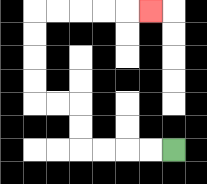{'start': '[7, 6]', 'end': '[6, 0]', 'path_directions': 'L,L,L,L,U,U,L,L,U,U,U,U,R,R,R,R,R', 'path_coordinates': '[[7, 6], [6, 6], [5, 6], [4, 6], [3, 6], [3, 5], [3, 4], [2, 4], [1, 4], [1, 3], [1, 2], [1, 1], [1, 0], [2, 0], [3, 0], [4, 0], [5, 0], [6, 0]]'}